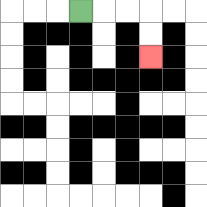{'start': '[3, 0]', 'end': '[6, 2]', 'path_directions': 'R,R,R,D,D', 'path_coordinates': '[[3, 0], [4, 0], [5, 0], [6, 0], [6, 1], [6, 2]]'}